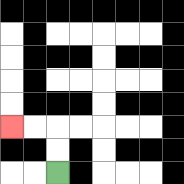{'start': '[2, 7]', 'end': '[0, 5]', 'path_directions': 'U,U,L,L', 'path_coordinates': '[[2, 7], [2, 6], [2, 5], [1, 5], [0, 5]]'}